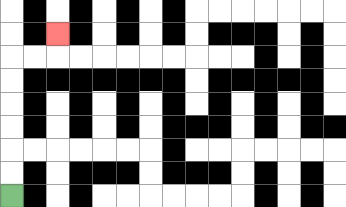{'start': '[0, 8]', 'end': '[2, 1]', 'path_directions': 'U,U,U,U,U,U,R,R,U', 'path_coordinates': '[[0, 8], [0, 7], [0, 6], [0, 5], [0, 4], [0, 3], [0, 2], [1, 2], [2, 2], [2, 1]]'}